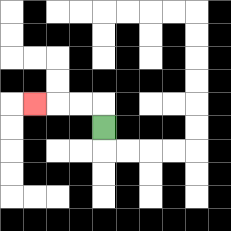{'start': '[4, 5]', 'end': '[1, 4]', 'path_directions': 'U,L,L,L', 'path_coordinates': '[[4, 5], [4, 4], [3, 4], [2, 4], [1, 4]]'}